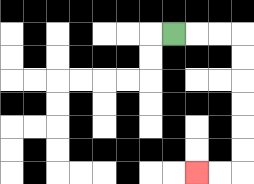{'start': '[7, 1]', 'end': '[8, 7]', 'path_directions': 'R,R,R,D,D,D,D,D,D,L,L', 'path_coordinates': '[[7, 1], [8, 1], [9, 1], [10, 1], [10, 2], [10, 3], [10, 4], [10, 5], [10, 6], [10, 7], [9, 7], [8, 7]]'}